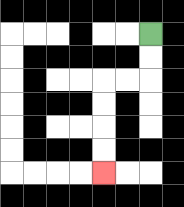{'start': '[6, 1]', 'end': '[4, 7]', 'path_directions': 'D,D,L,L,D,D,D,D', 'path_coordinates': '[[6, 1], [6, 2], [6, 3], [5, 3], [4, 3], [4, 4], [4, 5], [4, 6], [4, 7]]'}